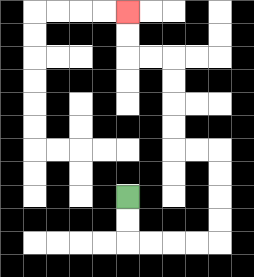{'start': '[5, 8]', 'end': '[5, 0]', 'path_directions': 'D,D,R,R,R,R,U,U,U,U,L,L,U,U,U,U,L,L,U,U', 'path_coordinates': '[[5, 8], [5, 9], [5, 10], [6, 10], [7, 10], [8, 10], [9, 10], [9, 9], [9, 8], [9, 7], [9, 6], [8, 6], [7, 6], [7, 5], [7, 4], [7, 3], [7, 2], [6, 2], [5, 2], [5, 1], [5, 0]]'}